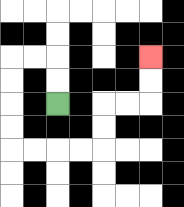{'start': '[2, 4]', 'end': '[6, 2]', 'path_directions': 'U,U,L,L,D,D,D,D,R,R,R,R,U,U,R,R,U,U', 'path_coordinates': '[[2, 4], [2, 3], [2, 2], [1, 2], [0, 2], [0, 3], [0, 4], [0, 5], [0, 6], [1, 6], [2, 6], [3, 6], [4, 6], [4, 5], [4, 4], [5, 4], [6, 4], [6, 3], [6, 2]]'}